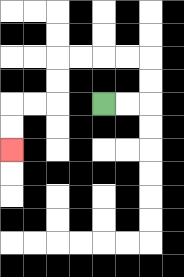{'start': '[4, 4]', 'end': '[0, 6]', 'path_directions': 'R,R,U,U,L,L,L,L,D,D,L,L,D,D', 'path_coordinates': '[[4, 4], [5, 4], [6, 4], [6, 3], [6, 2], [5, 2], [4, 2], [3, 2], [2, 2], [2, 3], [2, 4], [1, 4], [0, 4], [0, 5], [0, 6]]'}